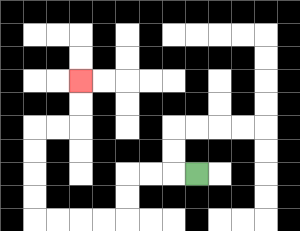{'start': '[8, 7]', 'end': '[3, 3]', 'path_directions': 'L,L,L,D,D,L,L,L,L,U,U,U,U,R,R,U,U', 'path_coordinates': '[[8, 7], [7, 7], [6, 7], [5, 7], [5, 8], [5, 9], [4, 9], [3, 9], [2, 9], [1, 9], [1, 8], [1, 7], [1, 6], [1, 5], [2, 5], [3, 5], [3, 4], [3, 3]]'}